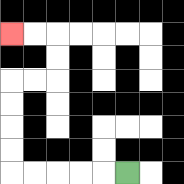{'start': '[5, 7]', 'end': '[0, 1]', 'path_directions': 'L,L,L,L,L,U,U,U,U,R,R,U,U,L,L', 'path_coordinates': '[[5, 7], [4, 7], [3, 7], [2, 7], [1, 7], [0, 7], [0, 6], [0, 5], [0, 4], [0, 3], [1, 3], [2, 3], [2, 2], [2, 1], [1, 1], [0, 1]]'}